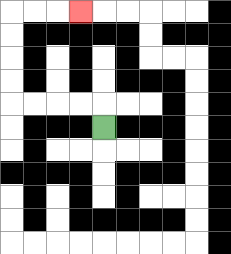{'start': '[4, 5]', 'end': '[3, 0]', 'path_directions': 'U,L,L,L,L,U,U,U,U,R,R,R', 'path_coordinates': '[[4, 5], [4, 4], [3, 4], [2, 4], [1, 4], [0, 4], [0, 3], [0, 2], [0, 1], [0, 0], [1, 0], [2, 0], [3, 0]]'}